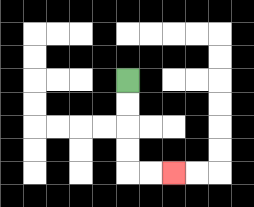{'start': '[5, 3]', 'end': '[7, 7]', 'path_directions': 'D,D,D,D,R,R', 'path_coordinates': '[[5, 3], [5, 4], [5, 5], [5, 6], [5, 7], [6, 7], [7, 7]]'}